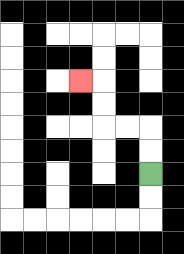{'start': '[6, 7]', 'end': '[3, 3]', 'path_directions': 'U,U,L,L,U,U,L', 'path_coordinates': '[[6, 7], [6, 6], [6, 5], [5, 5], [4, 5], [4, 4], [4, 3], [3, 3]]'}